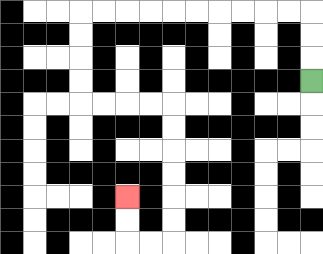{'start': '[13, 3]', 'end': '[5, 8]', 'path_directions': 'U,U,U,L,L,L,L,L,L,L,L,L,L,D,D,D,D,R,R,R,R,D,D,D,D,D,D,L,L,U,U', 'path_coordinates': '[[13, 3], [13, 2], [13, 1], [13, 0], [12, 0], [11, 0], [10, 0], [9, 0], [8, 0], [7, 0], [6, 0], [5, 0], [4, 0], [3, 0], [3, 1], [3, 2], [3, 3], [3, 4], [4, 4], [5, 4], [6, 4], [7, 4], [7, 5], [7, 6], [7, 7], [7, 8], [7, 9], [7, 10], [6, 10], [5, 10], [5, 9], [5, 8]]'}